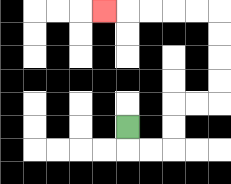{'start': '[5, 5]', 'end': '[4, 0]', 'path_directions': 'D,R,R,U,U,R,R,U,U,U,U,L,L,L,L,L', 'path_coordinates': '[[5, 5], [5, 6], [6, 6], [7, 6], [7, 5], [7, 4], [8, 4], [9, 4], [9, 3], [9, 2], [9, 1], [9, 0], [8, 0], [7, 0], [6, 0], [5, 0], [4, 0]]'}